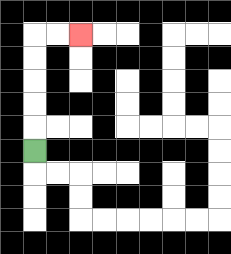{'start': '[1, 6]', 'end': '[3, 1]', 'path_directions': 'U,U,U,U,U,R,R', 'path_coordinates': '[[1, 6], [1, 5], [1, 4], [1, 3], [1, 2], [1, 1], [2, 1], [3, 1]]'}